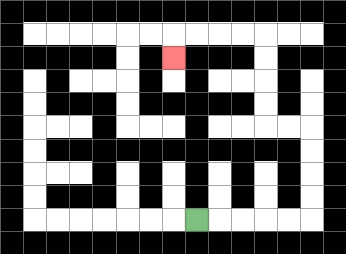{'start': '[8, 9]', 'end': '[7, 2]', 'path_directions': 'R,R,R,R,R,U,U,U,U,L,L,U,U,U,U,L,L,L,L,D', 'path_coordinates': '[[8, 9], [9, 9], [10, 9], [11, 9], [12, 9], [13, 9], [13, 8], [13, 7], [13, 6], [13, 5], [12, 5], [11, 5], [11, 4], [11, 3], [11, 2], [11, 1], [10, 1], [9, 1], [8, 1], [7, 1], [7, 2]]'}